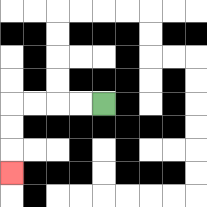{'start': '[4, 4]', 'end': '[0, 7]', 'path_directions': 'L,L,L,L,D,D,D', 'path_coordinates': '[[4, 4], [3, 4], [2, 4], [1, 4], [0, 4], [0, 5], [0, 6], [0, 7]]'}